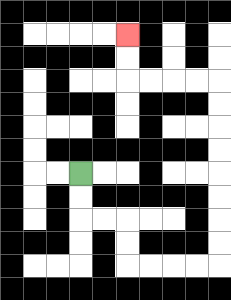{'start': '[3, 7]', 'end': '[5, 1]', 'path_directions': 'D,D,R,R,D,D,R,R,R,R,U,U,U,U,U,U,U,U,L,L,L,L,U,U', 'path_coordinates': '[[3, 7], [3, 8], [3, 9], [4, 9], [5, 9], [5, 10], [5, 11], [6, 11], [7, 11], [8, 11], [9, 11], [9, 10], [9, 9], [9, 8], [9, 7], [9, 6], [9, 5], [9, 4], [9, 3], [8, 3], [7, 3], [6, 3], [5, 3], [5, 2], [5, 1]]'}